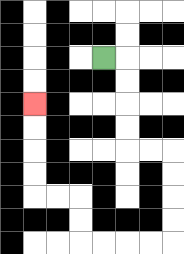{'start': '[4, 2]', 'end': '[1, 4]', 'path_directions': 'R,D,D,D,D,R,R,D,D,D,D,L,L,L,L,U,U,L,L,U,U,U,U', 'path_coordinates': '[[4, 2], [5, 2], [5, 3], [5, 4], [5, 5], [5, 6], [6, 6], [7, 6], [7, 7], [7, 8], [7, 9], [7, 10], [6, 10], [5, 10], [4, 10], [3, 10], [3, 9], [3, 8], [2, 8], [1, 8], [1, 7], [1, 6], [1, 5], [1, 4]]'}